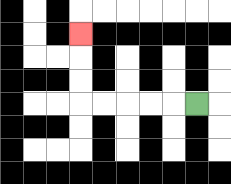{'start': '[8, 4]', 'end': '[3, 1]', 'path_directions': 'L,L,L,L,L,U,U,U', 'path_coordinates': '[[8, 4], [7, 4], [6, 4], [5, 4], [4, 4], [3, 4], [3, 3], [3, 2], [3, 1]]'}